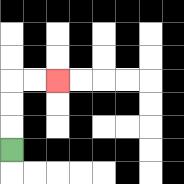{'start': '[0, 6]', 'end': '[2, 3]', 'path_directions': 'U,U,U,R,R', 'path_coordinates': '[[0, 6], [0, 5], [0, 4], [0, 3], [1, 3], [2, 3]]'}